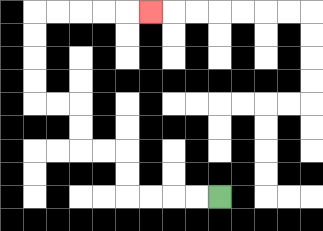{'start': '[9, 8]', 'end': '[6, 0]', 'path_directions': 'L,L,L,L,U,U,L,L,U,U,L,L,U,U,U,U,R,R,R,R,R', 'path_coordinates': '[[9, 8], [8, 8], [7, 8], [6, 8], [5, 8], [5, 7], [5, 6], [4, 6], [3, 6], [3, 5], [3, 4], [2, 4], [1, 4], [1, 3], [1, 2], [1, 1], [1, 0], [2, 0], [3, 0], [4, 0], [5, 0], [6, 0]]'}